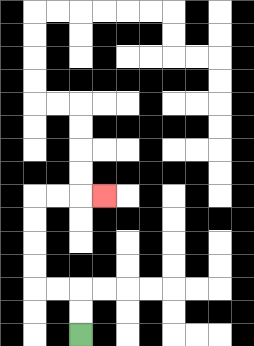{'start': '[3, 14]', 'end': '[4, 8]', 'path_directions': 'U,U,L,L,U,U,U,U,R,R,R', 'path_coordinates': '[[3, 14], [3, 13], [3, 12], [2, 12], [1, 12], [1, 11], [1, 10], [1, 9], [1, 8], [2, 8], [3, 8], [4, 8]]'}